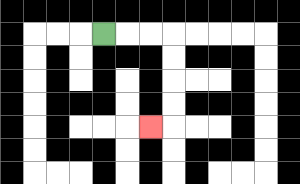{'start': '[4, 1]', 'end': '[6, 5]', 'path_directions': 'R,R,R,D,D,D,D,L', 'path_coordinates': '[[4, 1], [5, 1], [6, 1], [7, 1], [7, 2], [7, 3], [7, 4], [7, 5], [6, 5]]'}